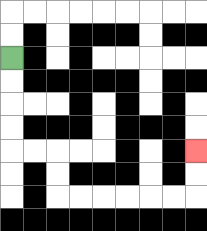{'start': '[0, 2]', 'end': '[8, 6]', 'path_directions': 'D,D,D,D,R,R,D,D,R,R,R,R,R,R,U,U', 'path_coordinates': '[[0, 2], [0, 3], [0, 4], [0, 5], [0, 6], [1, 6], [2, 6], [2, 7], [2, 8], [3, 8], [4, 8], [5, 8], [6, 8], [7, 8], [8, 8], [8, 7], [8, 6]]'}